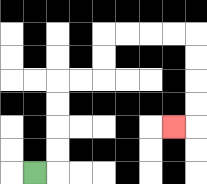{'start': '[1, 7]', 'end': '[7, 5]', 'path_directions': 'R,U,U,U,U,R,R,U,U,R,R,R,R,D,D,D,D,L', 'path_coordinates': '[[1, 7], [2, 7], [2, 6], [2, 5], [2, 4], [2, 3], [3, 3], [4, 3], [4, 2], [4, 1], [5, 1], [6, 1], [7, 1], [8, 1], [8, 2], [8, 3], [8, 4], [8, 5], [7, 5]]'}